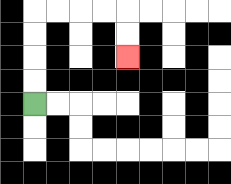{'start': '[1, 4]', 'end': '[5, 2]', 'path_directions': 'U,U,U,U,R,R,R,R,D,D', 'path_coordinates': '[[1, 4], [1, 3], [1, 2], [1, 1], [1, 0], [2, 0], [3, 0], [4, 0], [5, 0], [5, 1], [5, 2]]'}